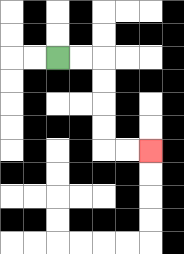{'start': '[2, 2]', 'end': '[6, 6]', 'path_directions': 'R,R,D,D,D,D,R,R', 'path_coordinates': '[[2, 2], [3, 2], [4, 2], [4, 3], [4, 4], [4, 5], [4, 6], [5, 6], [6, 6]]'}